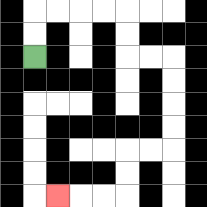{'start': '[1, 2]', 'end': '[2, 8]', 'path_directions': 'U,U,R,R,R,R,D,D,R,R,D,D,D,D,L,L,D,D,L,L,L', 'path_coordinates': '[[1, 2], [1, 1], [1, 0], [2, 0], [3, 0], [4, 0], [5, 0], [5, 1], [5, 2], [6, 2], [7, 2], [7, 3], [7, 4], [7, 5], [7, 6], [6, 6], [5, 6], [5, 7], [5, 8], [4, 8], [3, 8], [2, 8]]'}